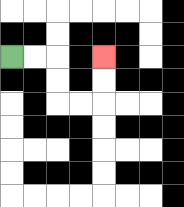{'start': '[0, 2]', 'end': '[4, 2]', 'path_directions': 'R,R,D,D,R,R,U,U', 'path_coordinates': '[[0, 2], [1, 2], [2, 2], [2, 3], [2, 4], [3, 4], [4, 4], [4, 3], [4, 2]]'}